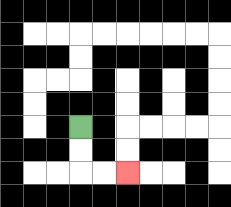{'start': '[3, 5]', 'end': '[5, 7]', 'path_directions': 'D,D,R,R', 'path_coordinates': '[[3, 5], [3, 6], [3, 7], [4, 7], [5, 7]]'}